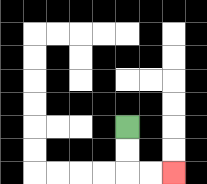{'start': '[5, 5]', 'end': '[7, 7]', 'path_directions': 'D,D,R,R', 'path_coordinates': '[[5, 5], [5, 6], [5, 7], [6, 7], [7, 7]]'}